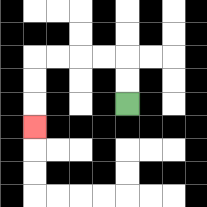{'start': '[5, 4]', 'end': '[1, 5]', 'path_directions': 'U,U,L,L,L,L,D,D,D', 'path_coordinates': '[[5, 4], [5, 3], [5, 2], [4, 2], [3, 2], [2, 2], [1, 2], [1, 3], [1, 4], [1, 5]]'}